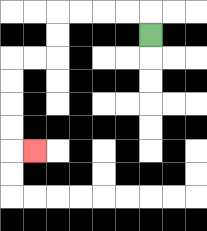{'start': '[6, 1]', 'end': '[1, 6]', 'path_directions': 'U,L,L,L,L,D,D,L,L,D,D,D,D,R', 'path_coordinates': '[[6, 1], [6, 0], [5, 0], [4, 0], [3, 0], [2, 0], [2, 1], [2, 2], [1, 2], [0, 2], [0, 3], [0, 4], [0, 5], [0, 6], [1, 6]]'}